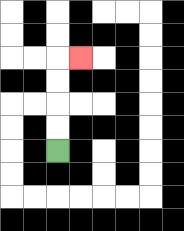{'start': '[2, 6]', 'end': '[3, 2]', 'path_directions': 'U,U,U,U,R', 'path_coordinates': '[[2, 6], [2, 5], [2, 4], [2, 3], [2, 2], [3, 2]]'}